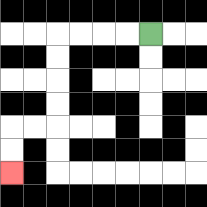{'start': '[6, 1]', 'end': '[0, 7]', 'path_directions': 'L,L,L,L,D,D,D,D,L,L,D,D', 'path_coordinates': '[[6, 1], [5, 1], [4, 1], [3, 1], [2, 1], [2, 2], [2, 3], [2, 4], [2, 5], [1, 5], [0, 5], [0, 6], [0, 7]]'}